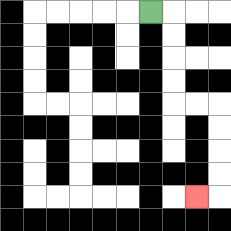{'start': '[6, 0]', 'end': '[8, 8]', 'path_directions': 'R,D,D,D,D,R,R,D,D,D,D,L', 'path_coordinates': '[[6, 0], [7, 0], [7, 1], [7, 2], [7, 3], [7, 4], [8, 4], [9, 4], [9, 5], [9, 6], [9, 7], [9, 8], [8, 8]]'}